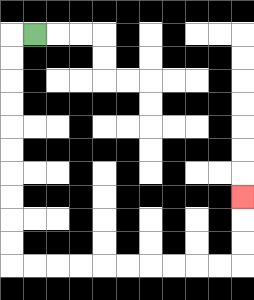{'start': '[1, 1]', 'end': '[10, 8]', 'path_directions': 'L,D,D,D,D,D,D,D,D,D,D,R,R,R,R,R,R,R,R,R,R,U,U,U', 'path_coordinates': '[[1, 1], [0, 1], [0, 2], [0, 3], [0, 4], [0, 5], [0, 6], [0, 7], [0, 8], [0, 9], [0, 10], [0, 11], [1, 11], [2, 11], [3, 11], [4, 11], [5, 11], [6, 11], [7, 11], [8, 11], [9, 11], [10, 11], [10, 10], [10, 9], [10, 8]]'}